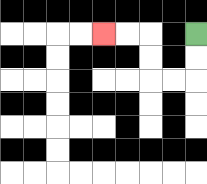{'start': '[8, 1]', 'end': '[4, 1]', 'path_directions': 'D,D,L,L,U,U,L,L', 'path_coordinates': '[[8, 1], [8, 2], [8, 3], [7, 3], [6, 3], [6, 2], [6, 1], [5, 1], [4, 1]]'}